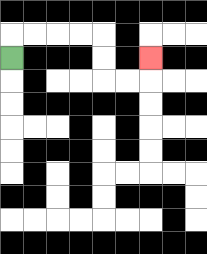{'start': '[0, 2]', 'end': '[6, 2]', 'path_directions': 'U,R,R,R,R,D,D,R,R,U', 'path_coordinates': '[[0, 2], [0, 1], [1, 1], [2, 1], [3, 1], [4, 1], [4, 2], [4, 3], [5, 3], [6, 3], [6, 2]]'}